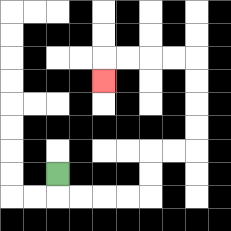{'start': '[2, 7]', 'end': '[4, 3]', 'path_directions': 'D,R,R,R,R,U,U,R,R,U,U,U,U,L,L,L,L,D', 'path_coordinates': '[[2, 7], [2, 8], [3, 8], [4, 8], [5, 8], [6, 8], [6, 7], [6, 6], [7, 6], [8, 6], [8, 5], [8, 4], [8, 3], [8, 2], [7, 2], [6, 2], [5, 2], [4, 2], [4, 3]]'}